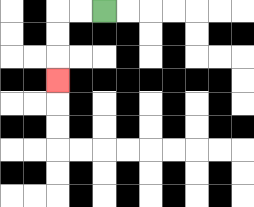{'start': '[4, 0]', 'end': '[2, 3]', 'path_directions': 'L,L,D,D,D', 'path_coordinates': '[[4, 0], [3, 0], [2, 0], [2, 1], [2, 2], [2, 3]]'}